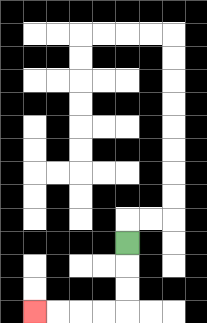{'start': '[5, 10]', 'end': '[1, 13]', 'path_directions': 'D,D,D,L,L,L,L', 'path_coordinates': '[[5, 10], [5, 11], [5, 12], [5, 13], [4, 13], [3, 13], [2, 13], [1, 13]]'}